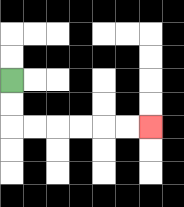{'start': '[0, 3]', 'end': '[6, 5]', 'path_directions': 'D,D,R,R,R,R,R,R', 'path_coordinates': '[[0, 3], [0, 4], [0, 5], [1, 5], [2, 5], [3, 5], [4, 5], [5, 5], [6, 5]]'}